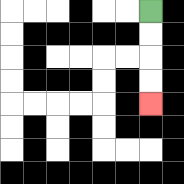{'start': '[6, 0]', 'end': '[6, 4]', 'path_directions': 'D,D,D,D', 'path_coordinates': '[[6, 0], [6, 1], [6, 2], [6, 3], [6, 4]]'}